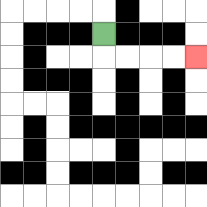{'start': '[4, 1]', 'end': '[8, 2]', 'path_directions': 'D,R,R,R,R', 'path_coordinates': '[[4, 1], [4, 2], [5, 2], [6, 2], [7, 2], [8, 2]]'}